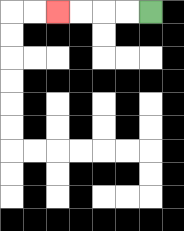{'start': '[6, 0]', 'end': '[2, 0]', 'path_directions': 'L,L,L,L', 'path_coordinates': '[[6, 0], [5, 0], [4, 0], [3, 0], [2, 0]]'}